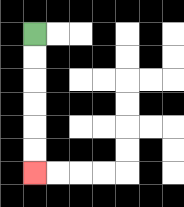{'start': '[1, 1]', 'end': '[1, 7]', 'path_directions': 'D,D,D,D,D,D', 'path_coordinates': '[[1, 1], [1, 2], [1, 3], [1, 4], [1, 5], [1, 6], [1, 7]]'}